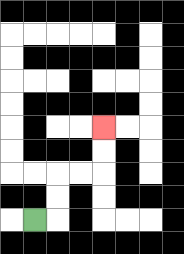{'start': '[1, 9]', 'end': '[4, 5]', 'path_directions': 'R,U,U,R,R,U,U', 'path_coordinates': '[[1, 9], [2, 9], [2, 8], [2, 7], [3, 7], [4, 7], [4, 6], [4, 5]]'}